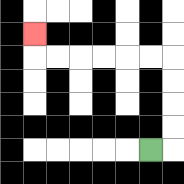{'start': '[6, 6]', 'end': '[1, 1]', 'path_directions': 'R,U,U,U,U,L,L,L,L,L,L,U', 'path_coordinates': '[[6, 6], [7, 6], [7, 5], [7, 4], [7, 3], [7, 2], [6, 2], [5, 2], [4, 2], [3, 2], [2, 2], [1, 2], [1, 1]]'}